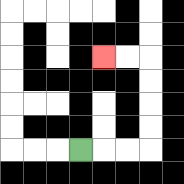{'start': '[3, 6]', 'end': '[4, 2]', 'path_directions': 'R,R,R,U,U,U,U,L,L', 'path_coordinates': '[[3, 6], [4, 6], [5, 6], [6, 6], [6, 5], [6, 4], [6, 3], [6, 2], [5, 2], [4, 2]]'}